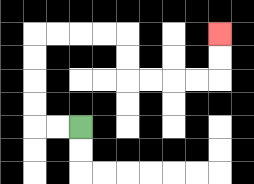{'start': '[3, 5]', 'end': '[9, 1]', 'path_directions': 'L,L,U,U,U,U,R,R,R,R,D,D,R,R,R,R,U,U', 'path_coordinates': '[[3, 5], [2, 5], [1, 5], [1, 4], [1, 3], [1, 2], [1, 1], [2, 1], [3, 1], [4, 1], [5, 1], [5, 2], [5, 3], [6, 3], [7, 3], [8, 3], [9, 3], [9, 2], [9, 1]]'}